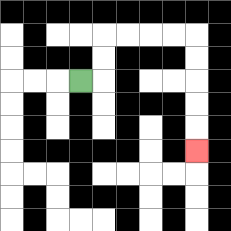{'start': '[3, 3]', 'end': '[8, 6]', 'path_directions': 'R,U,U,R,R,R,R,D,D,D,D,D', 'path_coordinates': '[[3, 3], [4, 3], [4, 2], [4, 1], [5, 1], [6, 1], [7, 1], [8, 1], [8, 2], [8, 3], [8, 4], [8, 5], [8, 6]]'}